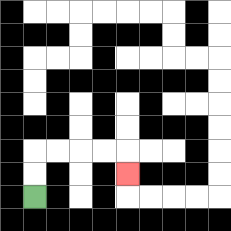{'start': '[1, 8]', 'end': '[5, 7]', 'path_directions': 'U,U,R,R,R,R,D', 'path_coordinates': '[[1, 8], [1, 7], [1, 6], [2, 6], [3, 6], [4, 6], [5, 6], [5, 7]]'}